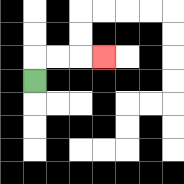{'start': '[1, 3]', 'end': '[4, 2]', 'path_directions': 'U,R,R,R', 'path_coordinates': '[[1, 3], [1, 2], [2, 2], [3, 2], [4, 2]]'}